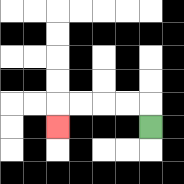{'start': '[6, 5]', 'end': '[2, 5]', 'path_directions': 'U,L,L,L,L,D', 'path_coordinates': '[[6, 5], [6, 4], [5, 4], [4, 4], [3, 4], [2, 4], [2, 5]]'}